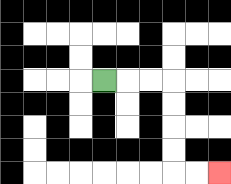{'start': '[4, 3]', 'end': '[9, 7]', 'path_directions': 'R,R,R,D,D,D,D,R,R', 'path_coordinates': '[[4, 3], [5, 3], [6, 3], [7, 3], [7, 4], [7, 5], [7, 6], [7, 7], [8, 7], [9, 7]]'}